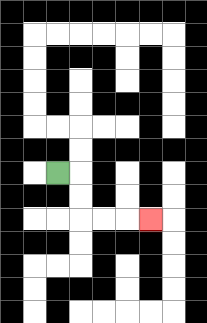{'start': '[2, 7]', 'end': '[6, 9]', 'path_directions': 'R,D,D,R,R,R', 'path_coordinates': '[[2, 7], [3, 7], [3, 8], [3, 9], [4, 9], [5, 9], [6, 9]]'}